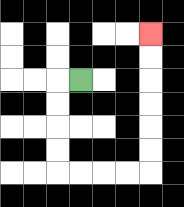{'start': '[3, 3]', 'end': '[6, 1]', 'path_directions': 'L,D,D,D,D,R,R,R,R,U,U,U,U,U,U', 'path_coordinates': '[[3, 3], [2, 3], [2, 4], [2, 5], [2, 6], [2, 7], [3, 7], [4, 7], [5, 7], [6, 7], [6, 6], [6, 5], [6, 4], [6, 3], [6, 2], [6, 1]]'}